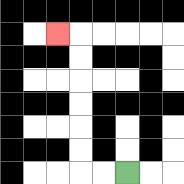{'start': '[5, 7]', 'end': '[2, 1]', 'path_directions': 'L,L,U,U,U,U,U,U,L', 'path_coordinates': '[[5, 7], [4, 7], [3, 7], [3, 6], [3, 5], [3, 4], [3, 3], [3, 2], [3, 1], [2, 1]]'}